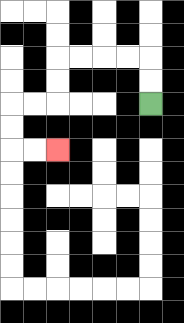{'start': '[6, 4]', 'end': '[2, 6]', 'path_directions': 'U,U,L,L,L,L,D,D,L,L,D,D,R,R', 'path_coordinates': '[[6, 4], [6, 3], [6, 2], [5, 2], [4, 2], [3, 2], [2, 2], [2, 3], [2, 4], [1, 4], [0, 4], [0, 5], [0, 6], [1, 6], [2, 6]]'}